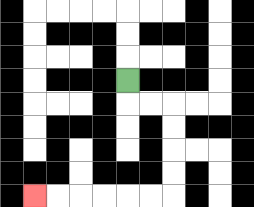{'start': '[5, 3]', 'end': '[1, 8]', 'path_directions': 'D,R,R,D,D,D,D,L,L,L,L,L,L', 'path_coordinates': '[[5, 3], [5, 4], [6, 4], [7, 4], [7, 5], [7, 6], [7, 7], [7, 8], [6, 8], [5, 8], [4, 8], [3, 8], [2, 8], [1, 8]]'}